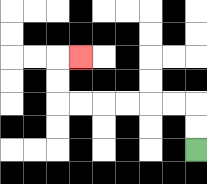{'start': '[8, 6]', 'end': '[3, 2]', 'path_directions': 'U,U,L,L,L,L,L,L,U,U,R', 'path_coordinates': '[[8, 6], [8, 5], [8, 4], [7, 4], [6, 4], [5, 4], [4, 4], [3, 4], [2, 4], [2, 3], [2, 2], [3, 2]]'}